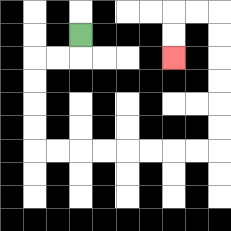{'start': '[3, 1]', 'end': '[7, 2]', 'path_directions': 'D,L,L,D,D,D,D,R,R,R,R,R,R,R,R,U,U,U,U,U,U,L,L,D,D', 'path_coordinates': '[[3, 1], [3, 2], [2, 2], [1, 2], [1, 3], [1, 4], [1, 5], [1, 6], [2, 6], [3, 6], [4, 6], [5, 6], [6, 6], [7, 6], [8, 6], [9, 6], [9, 5], [9, 4], [9, 3], [9, 2], [9, 1], [9, 0], [8, 0], [7, 0], [7, 1], [7, 2]]'}